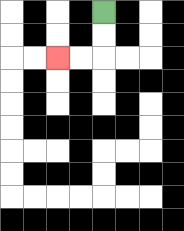{'start': '[4, 0]', 'end': '[2, 2]', 'path_directions': 'D,D,L,L', 'path_coordinates': '[[4, 0], [4, 1], [4, 2], [3, 2], [2, 2]]'}